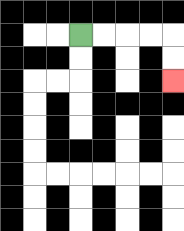{'start': '[3, 1]', 'end': '[7, 3]', 'path_directions': 'R,R,R,R,D,D', 'path_coordinates': '[[3, 1], [4, 1], [5, 1], [6, 1], [7, 1], [7, 2], [7, 3]]'}